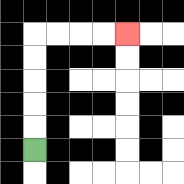{'start': '[1, 6]', 'end': '[5, 1]', 'path_directions': 'U,U,U,U,U,R,R,R,R', 'path_coordinates': '[[1, 6], [1, 5], [1, 4], [1, 3], [1, 2], [1, 1], [2, 1], [3, 1], [4, 1], [5, 1]]'}